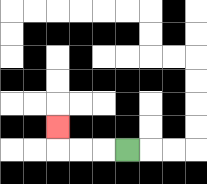{'start': '[5, 6]', 'end': '[2, 5]', 'path_directions': 'L,L,L,U', 'path_coordinates': '[[5, 6], [4, 6], [3, 6], [2, 6], [2, 5]]'}